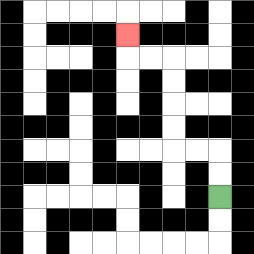{'start': '[9, 8]', 'end': '[5, 1]', 'path_directions': 'U,U,L,L,U,U,U,U,L,L,U', 'path_coordinates': '[[9, 8], [9, 7], [9, 6], [8, 6], [7, 6], [7, 5], [7, 4], [7, 3], [7, 2], [6, 2], [5, 2], [5, 1]]'}